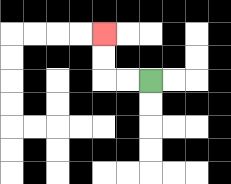{'start': '[6, 3]', 'end': '[4, 1]', 'path_directions': 'L,L,U,U', 'path_coordinates': '[[6, 3], [5, 3], [4, 3], [4, 2], [4, 1]]'}